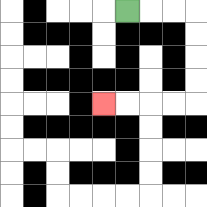{'start': '[5, 0]', 'end': '[4, 4]', 'path_directions': 'R,R,R,D,D,D,D,L,L,L,L', 'path_coordinates': '[[5, 0], [6, 0], [7, 0], [8, 0], [8, 1], [8, 2], [8, 3], [8, 4], [7, 4], [6, 4], [5, 4], [4, 4]]'}